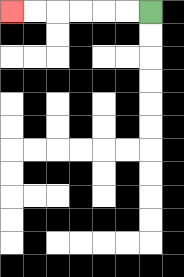{'start': '[6, 0]', 'end': '[0, 0]', 'path_directions': 'L,L,L,L,L,L', 'path_coordinates': '[[6, 0], [5, 0], [4, 0], [3, 0], [2, 0], [1, 0], [0, 0]]'}